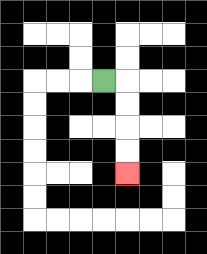{'start': '[4, 3]', 'end': '[5, 7]', 'path_directions': 'R,D,D,D,D', 'path_coordinates': '[[4, 3], [5, 3], [5, 4], [5, 5], [5, 6], [5, 7]]'}